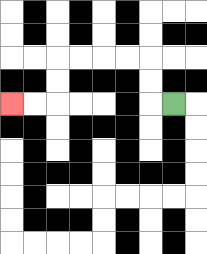{'start': '[7, 4]', 'end': '[0, 4]', 'path_directions': 'L,U,U,L,L,L,L,D,D,L,L', 'path_coordinates': '[[7, 4], [6, 4], [6, 3], [6, 2], [5, 2], [4, 2], [3, 2], [2, 2], [2, 3], [2, 4], [1, 4], [0, 4]]'}